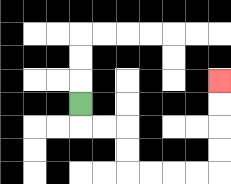{'start': '[3, 4]', 'end': '[9, 3]', 'path_directions': 'D,R,R,D,D,R,R,R,R,U,U,U,U', 'path_coordinates': '[[3, 4], [3, 5], [4, 5], [5, 5], [5, 6], [5, 7], [6, 7], [7, 7], [8, 7], [9, 7], [9, 6], [9, 5], [9, 4], [9, 3]]'}